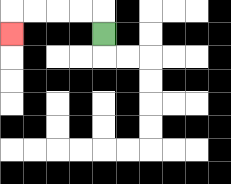{'start': '[4, 1]', 'end': '[0, 1]', 'path_directions': 'U,L,L,L,L,D', 'path_coordinates': '[[4, 1], [4, 0], [3, 0], [2, 0], [1, 0], [0, 0], [0, 1]]'}